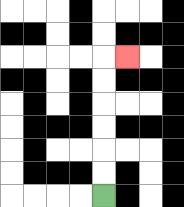{'start': '[4, 8]', 'end': '[5, 2]', 'path_directions': 'U,U,U,U,U,U,R', 'path_coordinates': '[[4, 8], [4, 7], [4, 6], [4, 5], [4, 4], [4, 3], [4, 2], [5, 2]]'}